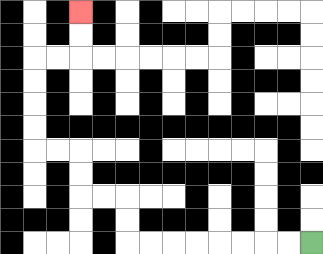{'start': '[13, 10]', 'end': '[3, 0]', 'path_directions': 'L,L,L,L,L,L,L,L,U,U,L,L,U,U,L,L,U,U,U,U,R,R,U,U', 'path_coordinates': '[[13, 10], [12, 10], [11, 10], [10, 10], [9, 10], [8, 10], [7, 10], [6, 10], [5, 10], [5, 9], [5, 8], [4, 8], [3, 8], [3, 7], [3, 6], [2, 6], [1, 6], [1, 5], [1, 4], [1, 3], [1, 2], [2, 2], [3, 2], [3, 1], [3, 0]]'}